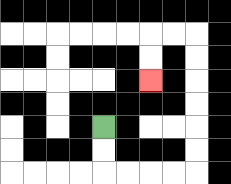{'start': '[4, 5]', 'end': '[6, 3]', 'path_directions': 'D,D,R,R,R,R,U,U,U,U,U,U,L,L,D,D', 'path_coordinates': '[[4, 5], [4, 6], [4, 7], [5, 7], [6, 7], [7, 7], [8, 7], [8, 6], [8, 5], [8, 4], [8, 3], [8, 2], [8, 1], [7, 1], [6, 1], [6, 2], [6, 3]]'}